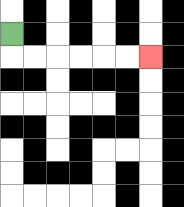{'start': '[0, 1]', 'end': '[6, 2]', 'path_directions': 'D,R,R,R,R,R,R', 'path_coordinates': '[[0, 1], [0, 2], [1, 2], [2, 2], [3, 2], [4, 2], [5, 2], [6, 2]]'}